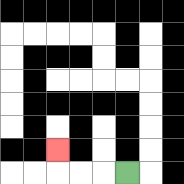{'start': '[5, 7]', 'end': '[2, 6]', 'path_directions': 'L,L,L,U', 'path_coordinates': '[[5, 7], [4, 7], [3, 7], [2, 7], [2, 6]]'}